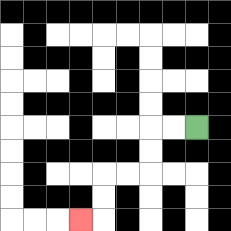{'start': '[8, 5]', 'end': '[3, 9]', 'path_directions': 'L,L,D,D,L,L,D,D,L', 'path_coordinates': '[[8, 5], [7, 5], [6, 5], [6, 6], [6, 7], [5, 7], [4, 7], [4, 8], [4, 9], [3, 9]]'}